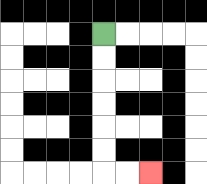{'start': '[4, 1]', 'end': '[6, 7]', 'path_directions': 'D,D,D,D,D,D,R,R', 'path_coordinates': '[[4, 1], [4, 2], [4, 3], [4, 4], [4, 5], [4, 6], [4, 7], [5, 7], [6, 7]]'}